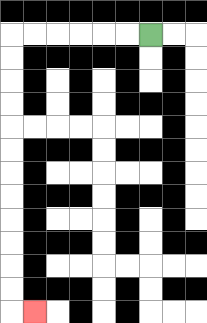{'start': '[6, 1]', 'end': '[1, 13]', 'path_directions': 'L,L,L,L,L,L,D,D,D,D,D,D,D,D,D,D,D,D,R', 'path_coordinates': '[[6, 1], [5, 1], [4, 1], [3, 1], [2, 1], [1, 1], [0, 1], [0, 2], [0, 3], [0, 4], [0, 5], [0, 6], [0, 7], [0, 8], [0, 9], [0, 10], [0, 11], [0, 12], [0, 13], [1, 13]]'}